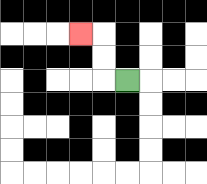{'start': '[5, 3]', 'end': '[3, 1]', 'path_directions': 'L,U,U,L', 'path_coordinates': '[[5, 3], [4, 3], [4, 2], [4, 1], [3, 1]]'}